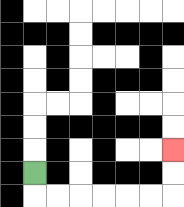{'start': '[1, 7]', 'end': '[7, 6]', 'path_directions': 'D,R,R,R,R,R,R,U,U', 'path_coordinates': '[[1, 7], [1, 8], [2, 8], [3, 8], [4, 8], [5, 8], [6, 8], [7, 8], [7, 7], [7, 6]]'}